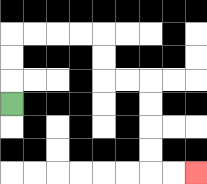{'start': '[0, 4]', 'end': '[8, 7]', 'path_directions': 'U,U,U,R,R,R,R,D,D,R,R,D,D,D,D,R,R', 'path_coordinates': '[[0, 4], [0, 3], [0, 2], [0, 1], [1, 1], [2, 1], [3, 1], [4, 1], [4, 2], [4, 3], [5, 3], [6, 3], [6, 4], [6, 5], [6, 6], [6, 7], [7, 7], [8, 7]]'}